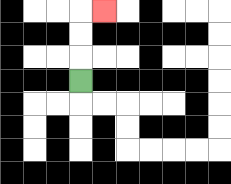{'start': '[3, 3]', 'end': '[4, 0]', 'path_directions': 'U,U,U,R', 'path_coordinates': '[[3, 3], [3, 2], [3, 1], [3, 0], [4, 0]]'}